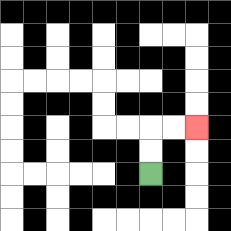{'start': '[6, 7]', 'end': '[8, 5]', 'path_directions': 'U,U,R,R', 'path_coordinates': '[[6, 7], [6, 6], [6, 5], [7, 5], [8, 5]]'}